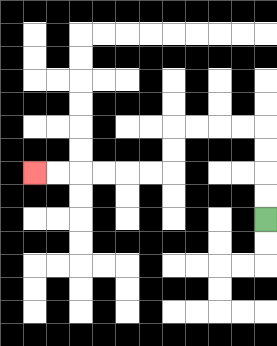{'start': '[11, 9]', 'end': '[1, 7]', 'path_directions': 'U,U,U,U,L,L,L,L,D,D,L,L,L,L,L,L', 'path_coordinates': '[[11, 9], [11, 8], [11, 7], [11, 6], [11, 5], [10, 5], [9, 5], [8, 5], [7, 5], [7, 6], [7, 7], [6, 7], [5, 7], [4, 7], [3, 7], [2, 7], [1, 7]]'}